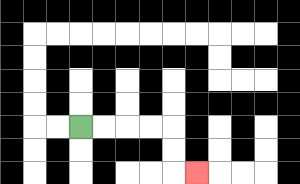{'start': '[3, 5]', 'end': '[8, 7]', 'path_directions': 'R,R,R,R,D,D,R', 'path_coordinates': '[[3, 5], [4, 5], [5, 5], [6, 5], [7, 5], [7, 6], [7, 7], [8, 7]]'}